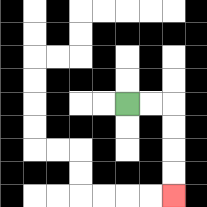{'start': '[5, 4]', 'end': '[7, 8]', 'path_directions': 'R,R,D,D,D,D', 'path_coordinates': '[[5, 4], [6, 4], [7, 4], [7, 5], [7, 6], [7, 7], [7, 8]]'}